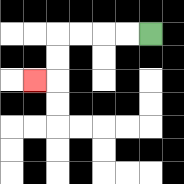{'start': '[6, 1]', 'end': '[1, 3]', 'path_directions': 'L,L,L,L,D,D,L', 'path_coordinates': '[[6, 1], [5, 1], [4, 1], [3, 1], [2, 1], [2, 2], [2, 3], [1, 3]]'}